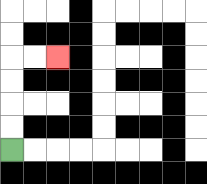{'start': '[0, 6]', 'end': '[2, 2]', 'path_directions': 'U,U,U,U,R,R', 'path_coordinates': '[[0, 6], [0, 5], [0, 4], [0, 3], [0, 2], [1, 2], [2, 2]]'}